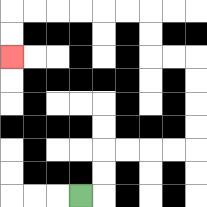{'start': '[3, 8]', 'end': '[0, 2]', 'path_directions': 'R,U,U,R,R,R,R,U,U,U,U,L,L,U,U,L,L,L,L,L,L,D,D', 'path_coordinates': '[[3, 8], [4, 8], [4, 7], [4, 6], [5, 6], [6, 6], [7, 6], [8, 6], [8, 5], [8, 4], [8, 3], [8, 2], [7, 2], [6, 2], [6, 1], [6, 0], [5, 0], [4, 0], [3, 0], [2, 0], [1, 0], [0, 0], [0, 1], [0, 2]]'}